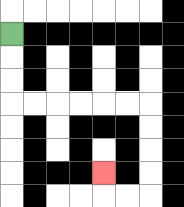{'start': '[0, 1]', 'end': '[4, 7]', 'path_directions': 'D,D,D,R,R,R,R,R,R,D,D,D,D,L,L,U', 'path_coordinates': '[[0, 1], [0, 2], [0, 3], [0, 4], [1, 4], [2, 4], [3, 4], [4, 4], [5, 4], [6, 4], [6, 5], [6, 6], [6, 7], [6, 8], [5, 8], [4, 8], [4, 7]]'}